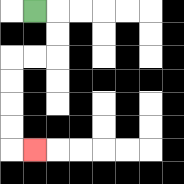{'start': '[1, 0]', 'end': '[1, 6]', 'path_directions': 'R,D,D,L,L,D,D,D,D,R', 'path_coordinates': '[[1, 0], [2, 0], [2, 1], [2, 2], [1, 2], [0, 2], [0, 3], [0, 4], [0, 5], [0, 6], [1, 6]]'}